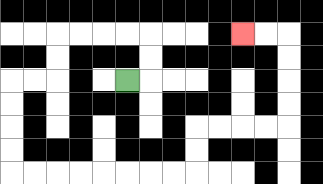{'start': '[5, 3]', 'end': '[10, 1]', 'path_directions': 'R,U,U,L,L,L,L,D,D,L,L,D,D,D,D,R,R,R,R,R,R,R,R,U,U,R,R,R,R,U,U,U,U,L,L', 'path_coordinates': '[[5, 3], [6, 3], [6, 2], [6, 1], [5, 1], [4, 1], [3, 1], [2, 1], [2, 2], [2, 3], [1, 3], [0, 3], [0, 4], [0, 5], [0, 6], [0, 7], [1, 7], [2, 7], [3, 7], [4, 7], [5, 7], [6, 7], [7, 7], [8, 7], [8, 6], [8, 5], [9, 5], [10, 5], [11, 5], [12, 5], [12, 4], [12, 3], [12, 2], [12, 1], [11, 1], [10, 1]]'}